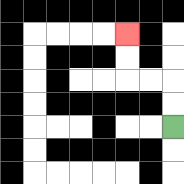{'start': '[7, 5]', 'end': '[5, 1]', 'path_directions': 'U,U,L,L,U,U', 'path_coordinates': '[[7, 5], [7, 4], [7, 3], [6, 3], [5, 3], [5, 2], [5, 1]]'}